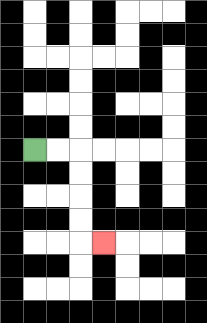{'start': '[1, 6]', 'end': '[4, 10]', 'path_directions': 'R,R,D,D,D,D,R', 'path_coordinates': '[[1, 6], [2, 6], [3, 6], [3, 7], [3, 8], [3, 9], [3, 10], [4, 10]]'}